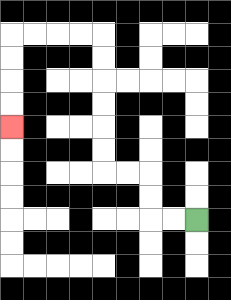{'start': '[8, 9]', 'end': '[0, 5]', 'path_directions': 'L,L,U,U,L,L,U,U,U,U,U,U,L,L,L,L,D,D,D,D', 'path_coordinates': '[[8, 9], [7, 9], [6, 9], [6, 8], [6, 7], [5, 7], [4, 7], [4, 6], [4, 5], [4, 4], [4, 3], [4, 2], [4, 1], [3, 1], [2, 1], [1, 1], [0, 1], [0, 2], [0, 3], [0, 4], [0, 5]]'}